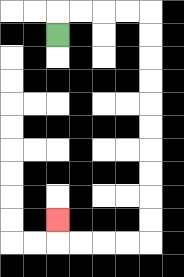{'start': '[2, 1]', 'end': '[2, 9]', 'path_directions': 'U,R,R,R,R,D,D,D,D,D,D,D,D,D,D,L,L,L,L,U', 'path_coordinates': '[[2, 1], [2, 0], [3, 0], [4, 0], [5, 0], [6, 0], [6, 1], [6, 2], [6, 3], [6, 4], [6, 5], [6, 6], [6, 7], [6, 8], [6, 9], [6, 10], [5, 10], [4, 10], [3, 10], [2, 10], [2, 9]]'}